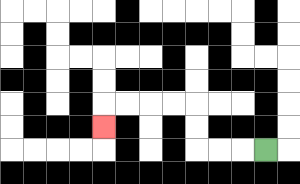{'start': '[11, 6]', 'end': '[4, 5]', 'path_directions': 'L,L,L,U,U,L,L,L,L,D', 'path_coordinates': '[[11, 6], [10, 6], [9, 6], [8, 6], [8, 5], [8, 4], [7, 4], [6, 4], [5, 4], [4, 4], [4, 5]]'}